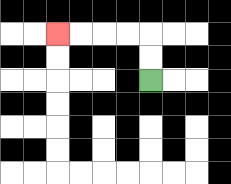{'start': '[6, 3]', 'end': '[2, 1]', 'path_directions': 'U,U,L,L,L,L', 'path_coordinates': '[[6, 3], [6, 2], [6, 1], [5, 1], [4, 1], [3, 1], [2, 1]]'}